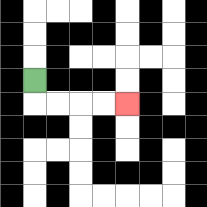{'start': '[1, 3]', 'end': '[5, 4]', 'path_directions': 'D,R,R,R,R', 'path_coordinates': '[[1, 3], [1, 4], [2, 4], [3, 4], [4, 4], [5, 4]]'}